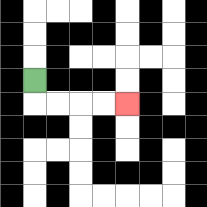{'start': '[1, 3]', 'end': '[5, 4]', 'path_directions': 'D,R,R,R,R', 'path_coordinates': '[[1, 3], [1, 4], [2, 4], [3, 4], [4, 4], [5, 4]]'}